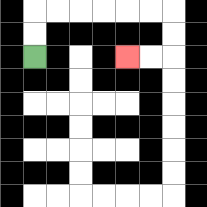{'start': '[1, 2]', 'end': '[5, 2]', 'path_directions': 'U,U,R,R,R,R,R,R,D,D,L,L', 'path_coordinates': '[[1, 2], [1, 1], [1, 0], [2, 0], [3, 0], [4, 0], [5, 0], [6, 0], [7, 0], [7, 1], [7, 2], [6, 2], [5, 2]]'}